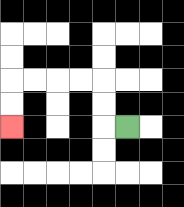{'start': '[5, 5]', 'end': '[0, 5]', 'path_directions': 'L,U,U,L,L,L,L,D,D', 'path_coordinates': '[[5, 5], [4, 5], [4, 4], [4, 3], [3, 3], [2, 3], [1, 3], [0, 3], [0, 4], [0, 5]]'}